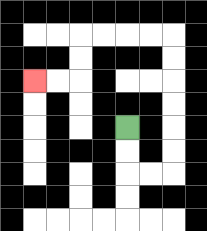{'start': '[5, 5]', 'end': '[1, 3]', 'path_directions': 'D,D,R,R,U,U,U,U,U,U,L,L,L,L,D,D,L,L', 'path_coordinates': '[[5, 5], [5, 6], [5, 7], [6, 7], [7, 7], [7, 6], [7, 5], [7, 4], [7, 3], [7, 2], [7, 1], [6, 1], [5, 1], [4, 1], [3, 1], [3, 2], [3, 3], [2, 3], [1, 3]]'}